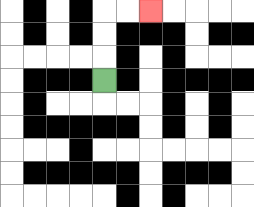{'start': '[4, 3]', 'end': '[6, 0]', 'path_directions': 'U,U,U,R,R', 'path_coordinates': '[[4, 3], [4, 2], [4, 1], [4, 0], [5, 0], [6, 0]]'}